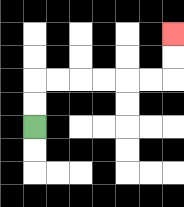{'start': '[1, 5]', 'end': '[7, 1]', 'path_directions': 'U,U,R,R,R,R,R,R,U,U', 'path_coordinates': '[[1, 5], [1, 4], [1, 3], [2, 3], [3, 3], [4, 3], [5, 3], [6, 3], [7, 3], [7, 2], [7, 1]]'}